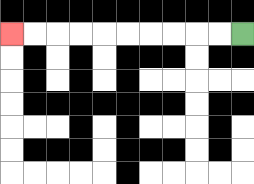{'start': '[10, 1]', 'end': '[0, 1]', 'path_directions': 'L,L,L,L,L,L,L,L,L,L', 'path_coordinates': '[[10, 1], [9, 1], [8, 1], [7, 1], [6, 1], [5, 1], [4, 1], [3, 1], [2, 1], [1, 1], [0, 1]]'}